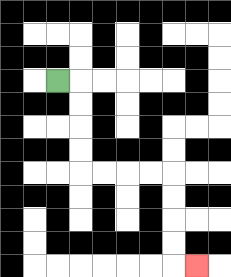{'start': '[2, 3]', 'end': '[8, 11]', 'path_directions': 'R,D,D,D,D,R,R,R,R,D,D,D,D,R', 'path_coordinates': '[[2, 3], [3, 3], [3, 4], [3, 5], [3, 6], [3, 7], [4, 7], [5, 7], [6, 7], [7, 7], [7, 8], [7, 9], [7, 10], [7, 11], [8, 11]]'}